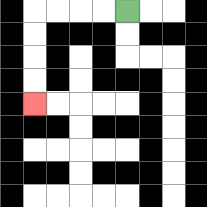{'start': '[5, 0]', 'end': '[1, 4]', 'path_directions': 'L,L,L,L,D,D,D,D', 'path_coordinates': '[[5, 0], [4, 0], [3, 0], [2, 0], [1, 0], [1, 1], [1, 2], [1, 3], [1, 4]]'}